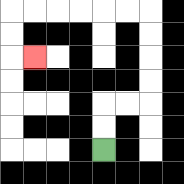{'start': '[4, 6]', 'end': '[1, 2]', 'path_directions': 'U,U,R,R,U,U,U,U,L,L,L,L,L,L,D,D,R', 'path_coordinates': '[[4, 6], [4, 5], [4, 4], [5, 4], [6, 4], [6, 3], [6, 2], [6, 1], [6, 0], [5, 0], [4, 0], [3, 0], [2, 0], [1, 0], [0, 0], [0, 1], [0, 2], [1, 2]]'}